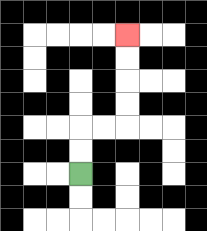{'start': '[3, 7]', 'end': '[5, 1]', 'path_directions': 'U,U,R,R,U,U,U,U', 'path_coordinates': '[[3, 7], [3, 6], [3, 5], [4, 5], [5, 5], [5, 4], [5, 3], [5, 2], [5, 1]]'}